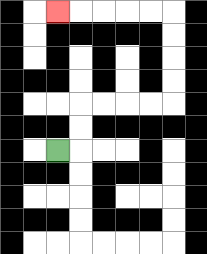{'start': '[2, 6]', 'end': '[2, 0]', 'path_directions': 'R,U,U,R,R,R,R,U,U,U,U,L,L,L,L,L', 'path_coordinates': '[[2, 6], [3, 6], [3, 5], [3, 4], [4, 4], [5, 4], [6, 4], [7, 4], [7, 3], [7, 2], [7, 1], [7, 0], [6, 0], [5, 0], [4, 0], [3, 0], [2, 0]]'}